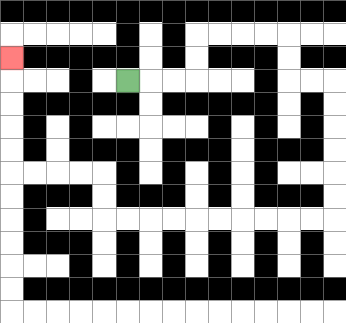{'start': '[5, 3]', 'end': '[0, 2]', 'path_directions': 'R,R,R,U,U,R,R,R,R,D,D,R,R,D,D,D,D,D,D,L,L,L,L,L,L,L,L,L,L,U,U,L,L,L,L,U,U,U,U,U', 'path_coordinates': '[[5, 3], [6, 3], [7, 3], [8, 3], [8, 2], [8, 1], [9, 1], [10, 1], [11, 1], [12, 1], [12, 2], [12, 3], [13, 3], [14, 3], [14, 4], [14, 5], [14, 6], [14, 7], [14, 8], [14, 9], [13, 9], [12, 9], [11, 9], [10, 9], [9, 9], [8, 9], [7, 9], [6, 9], [5, 9], [4, 9], [4, 8], [4, 7], [3, 7], [2, 7], [1, 7], [0, 7], [0, 6], [0, 5], [0, 4], [0, 3], [0, 2]]'}